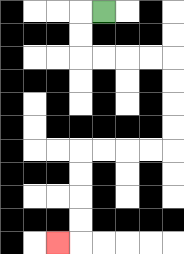{'start': '[4, 0]', 'end': '[2, 10]', 'path_directions': 'L,D,D,R,R,R,R,D,D,D,D,L,L,L,L,D,D,D,D,L', 'path_coordinates': '[[4, 0], [3, 0], [3, 1], [3, 2], [4, 2], [5, 2], [6, 2], [7, 2], [7, 3], [7, 4], [7, 5], [7, 6], [6, 6], [5, 6], [4, 6], [3, 6], [3, 7], [3, 8], [3, 9], [3, 10], [2, 10]]'}